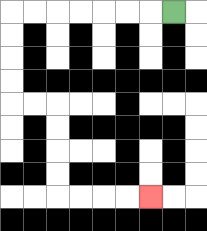{'start': '[7, 0]', 'end': '[6, 8]', 'path_directions': 'L,L,L,L,L,L,L,D,D,D,D,R,R,D,D,D,D,R,R,R,R', 'path_coordinates': '[[7, 0], [6, 0], [5, 0], [4, 0], [3, 0], [2, 0], [1, 0], [0, 0], [0, 1], [0, 2], [0, 3], [0, 4], [1, 4], [2, 4], [2, 5], [2, 6], [2, 7], [2, 8], [3, 8], [4, 8], [5, 8], [6, 8]]'}